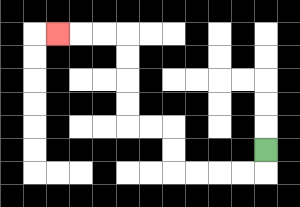{'start': '[11, 6]', 'end': '[2, 1]', 'path_directions': 'D,L,L,L,L,U,U,L,L,U,U,U,U,L,L,L', 'path_coordinates': '[[11, 6], [11, 7], [10, 7], [9, 7], [8, 7], [7, 7], [7, 6], [7, 5], [6, 5], [5, 5], [5, 4], [5, 3], [5, 2], [5, 1], [4, 1], [3, 1], [2, 1]]'}